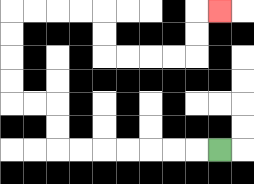{'start': '[9, 6]', 'end': '[9, 0]', 'path_directions': 'L,L,L,L,L,L,L,U,U,L,L,U,U,U,U,R,R,R,R,D,D,R,R,R,R,U,U,R', 'path_coordinates': '[[9, 6], [8, 6], [7, 6], [6, 6], [5, 6], [4, 6], [3, 6], [2, 6], [2, 5], [2, 4], [1, 4], [0, 4], [0, 3], [0, 2], [0, 1], [0, 0], [1, 0], [2, 0], [3, 0], [4, 0], [4, 1], [4, 2], [5, 2], [6, 2], [7, 2], [8, 2], [8, 1], [8, 0], [9, 0]]'}